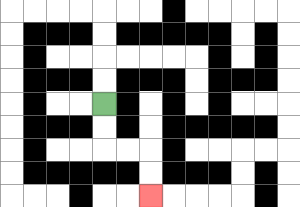{'start': '[4, 4]', 'end': '[6, 8]', 'path_directions': 'D,D,R,R,D,D', 'path_coordinates': '[[4, 4], [4, 5], [4, 6], [5, 6], [6, 6], [6, 7], [6, 8]]'}